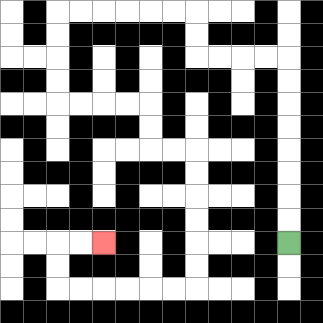{'start': '[12, 10]', 'end': '[4, 10]', 'path_directions': 'U,U,U,U,U,U,U,U,L,L,L,L,U,U,L,L,L,L,L,L,D,D,D,D,R,R,R,R,D,D,R,R,D,D,D,D,D,D,L,L,L,L,L,L,U,U,R,R', 'path_coordinates': '[[12, 10], [12, 9], [12, 8], [12, 7], [12, 6], [12, 5], [12, 4], [12, 3], [12, 2], [11, 2], [10, 2], [9, 2], [8, 2], [8, 1], [8, 0], [7, 0], [6, 0], [5, 0], [4, 0], [3, 0], [2, 0], [2, 1], [2, 2], [2, 3], [2, 4], [3, 4], [4, 4], [5, 4], [6, 4], [6, 5], [6, 6], [7, 6], [8, 6], [8, 7], [8, 8], [8, 9], [8, 10], [8, 11], [8, 12], [7, 12], [6, 12], [5, 12], [4, 12], [3, 12], [2, 12], [2, 11], [2, 10], [3, 10], [4, 10]]'}